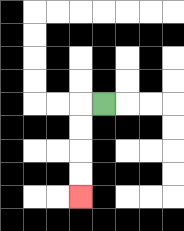{'start': '[4, 4]', 'end': '[3, 8]', 'path_directions': 'L,D,D,D,D', 'path_coordinates': '[[4, 4], [3, 4], [3, 5], [3, 6], [3, 7], [3, 8]]'}